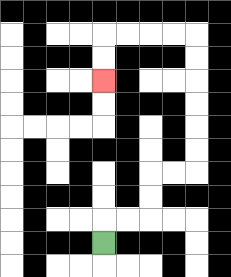{'start': '[4, 10]', 'end': '[4, 3]', 'path_directions': 'U,R,R,U,U,R,R,U,U,U,U,U,U,L,L,L,L,D,D', 'path_coordinates': '[[4, 10], [4, 9], [5, 9], [6, 9], [6, 8], [6, 7], [7, 7], [8, 7], [8, 6], [8, 5], [8, 4], [8, 3], [8, 2], [8, 1], [7, 1], [6, 1], [5, 1], [4, 1], [4, 2], [4, 3]]'}